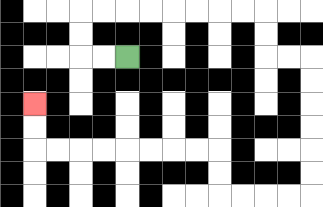{'start': '[5, 2]', 'end': '[1, 4]', 'path_directions': 'L,L,U,U,R,R,R,R,R,R,R,R,D,D,R,R,D,D,D,D,D,D,L,L,L,L,U,U,L,L,L,L,L,L,L,L,U,U', 'path_coordinates': '[[5, 2], [4, 2], [3, 2], [3, 1], [3, 0], [4, 0], [5, 0], [6, 0], [7, 0], [8, 0], [9, 0], [10, 0], [11, 0], [11, 1], [11, 2], [12, 2], [13, 2], [13, 3], [13, 4], [13, 5], [13, 6], [13, 7], [13, 8], [12, 8], [11, 8], [10, 8], [9, 8], [9, 7], [9, 6], [8, 6], [7, 6], [6, 6], [5, 6], [4, 6], [3, 6], [2, 6], [1, 6], [1, 5], [1, 4]]'}